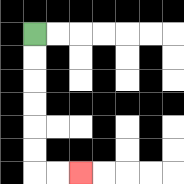{'start': '[1, 1]', 'end': '[3, 7]', 'path_directions': 'D,D,D,D,D,D,R,R', 'path_coordinates': '[[1, 1], [1, 2], [1, 3], [1, 4], [1, 5], [1, 6], [1, 7], [2, 7], [3, 7]]'}